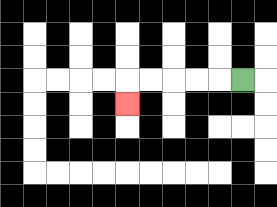{'start': '[10, 3]', 'end': '[5, 4]', 'path_directions': 'L,L,L,L,L,D', 'path_coordinates': '[[10, 3], [9, 3], [8, 3], [7, 3], [6, 3], [5, 3], [5, 4]]'}